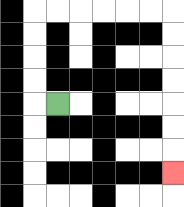{'start': '[2, 4]', 'end': '[7, 7]', 'path_directions': 'L,U,U,U,U,R,R,R,R,R,R,D,D,D,D,D,D,D', 'path_coordinates': '[[2, 4], [1, 4], [1, 3], [1, 2], [1, 1], [1, 0], [2, 0], [3, 0], [4, 0], [5, 0], [6, 0], [7, 0], [7, 1], [7, 2], [7, 3], [7, 4], [7, 5], [7, 6], [7, 7]]'}